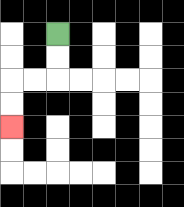{'start': '[2, 1]', 'end': '[0, 5]', 'path_directions': 'D,D,L,L,D,D', 'path_coordinates': '[[2, 1], [2, 2], [2, 3], [1, 3], [0, 3], [0, 4], [0, 5]]'}